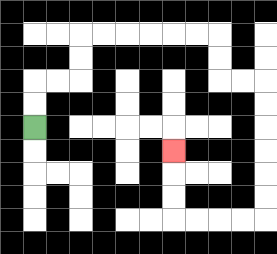{'start': '[1, 5]', 'end': '[7, 6]', 'path_directions': 'U,U,R,R,U,U,R,R,R,R,R,R,D,D,R,R,D,D,D,D,D,D,L,L,L,L,U,U,U', 'path_coordinates': '[[1, 5], [1, 4], [1, 3], [2, 3], [3, 3], [3, 2], [3, 1], [4, 1], [5, 1], [6, 1], [7, 1], [8, 1], [9, 1], [9, 2], [9, 3], [10, 3], [11, 3], [11, 4], [11, 5], [11, 6], [11, 7], [11, 8], [11, 9], [10, 9], [9, 9], [8, 9], [7, 9], [7, 8], [7, 7], [7, 6]]'}